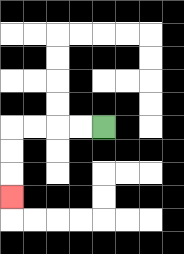{'start': '[4, 5]', 'end': '[0, 8]', 'path_directions': 'L,L,L,L,D,D,D', 'path_coordinates': '[[4, 5], [3, 5], [2, 5], [1, 5], [0, 5], [0, 6], [0, 7], [0, 8]]'}